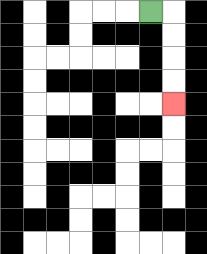{'start': '[6, 0]', 'end': '[7, 4]', 'path_directions': 'R,D,D,D,D', 'path_coordinates': '[[6, 0], [7, 0], [7, 1], [7, 2], [7, 3], [7, 4]]'}